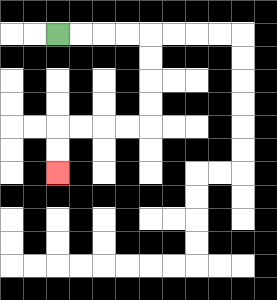{'start': '[2, 1]', 'end': '[2, 7]', 'path_directions': 'R,R,R,R,D,D,D,D,L,L,L,L,D,D', 'path_coordinates': '[[2, 1], [3, 1], [4, 1], [5, 1], [6, 1], [6, 2], [6, 3], [6, 4], [6, 5], [5, 5], [4, 5], [3, 5], [2, 5], [2, 6], [2, 7]]'}